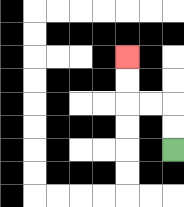{'start': '[7, 6]', 'end': '[5, 2]', 'path_directions': 'U,U,L,L,U,U', 'path_coordinates': '[[7, 6], [7, 5], [7, 4], [6, 4], [5, 4], [5, 3], [5, 2]]'}